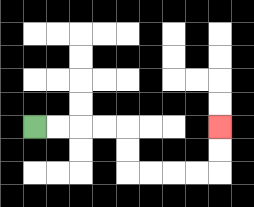{'start': '[1, 5]', 'end': '[9, 5]', 'path_directions': 'R,R,R,R,D,D,R,R,R,R,U,U', 'path_coordinates': '[[1, 5], [2, 5], [3, 5], [4, 5], [5, 5], [5, 6], [5, 7], [6, 7], [7, 7], [8, 7], [9, 7], [9, 6], [9, 5]]'}